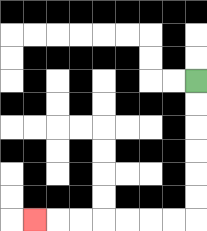{'start': '[8, 3]', 'end': '[1, 9]', 'path_directions': 'D,D,D,D,D,D,L,L,L,L,L,L,L', 'path_coordinates': '[[8, 3], [8, 4], [8, 5], [8, 6], [8, 7], [8, 8], [8, 9], [7, 9], [6, 9], [5, 9], [4, 9], [3, 9], [2, 9], [1, 9]]'}